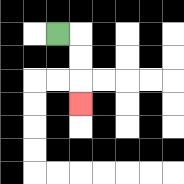{'start': '[2, 1]', 'end': '[3, 4]', 'path_directions': 'R,D,D,D', 'path_coordinates': '[[2, 1], [3, 1], [3, 2], [3, 3], [3, 4]]'}